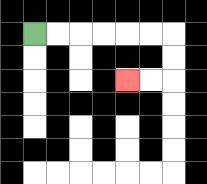{'start': '[1, 1]', 'end': '[5, 3]', 'path_directions': 'R,R,R,R,R,R,D,D,L,L', 'path_coordinates': '[[1, 1], [2, 1], [3, 1], [4, 1], [5, 1], [6, 1], [7, 1], [7, 2], [7, 3], [6, 3], [5, 3]]'}